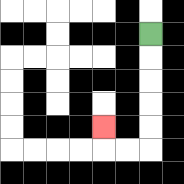{'start': '[6, 1]', 'end': '[4, 5]', 'path_directions': 'D,D,D,D,D,L,L,U', 'path_coordinates': '[[6, 1], [6, 2], [6, 3], [6, 4], [6, 5], [6, 6], [5, 6], [4, 6], [4, 5]]'}